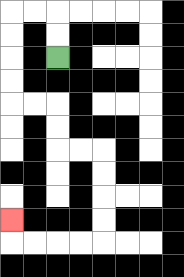{'start': '[2, 2]', 'end': '[0, 9]', 'path_directions': 'U,U,L,L,D,D,D,D,R,R,D,D,R,R,D,D,D,D,L,L,L,L,U', 'path_coordinates': '[[2, 2], [2, 1], [2, 0], [1, 0], [0, 0], [0, 1], [0, 2], [0, 3], [0, 4], [1, 4], [2, 4], [2, 5], [2, 6], [3, 6], [4, 6], [4, 7], [4, 8], [4, 9], [4, 10], [3, 10], [2, 10], [1, 10], [0, 10], [0, 9]]'}